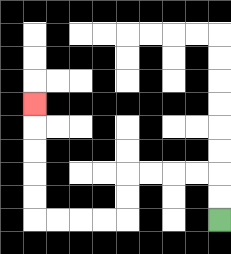{'start': '[9, 9]', 'end': '[1, 4]', 'path_directions': 'U,U,L,L,L,L,D,D,L,L,L,L,U,U,U,U,U', 'path_coordinates': '[[9, 9], [9, 8], [9, 7], [8, 7], [7, 7], [6, 7], [5, 7], [5, 8], [5, 9], [4, 9], [3, 9], [2, 9], [1, 9], [1, 8], [1, 7], [1, 6], [1, 5], [1, 4]]'}